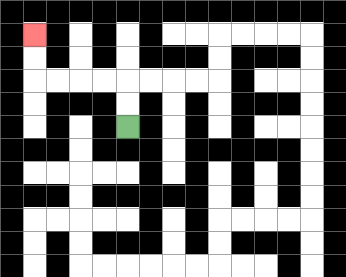{'start': '[5, 5]', 'end': '[1, 1]', 'path_directions': 'U,U,L,L,L,L,U,U', 'path_coordinates': '[[5, 5], [5, 4], [5, 3], [4, 3], [3, 3], [2, 3], [1, 3], [1, 2], [1, 1]]'}